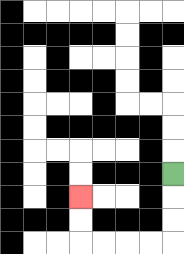{'start': '[7, 7]', 'end': '[3, 8]', 'path_directions': 'D,D,D,L,L,L,L,U,U', 'path_coordinates': '[[7, 7], [7, 8], [7, 9], [7, 10], [6, 10], [5, 10], [4, 10], [3, 10], [3, 9], [3, 8]]'}